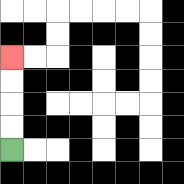{'start': '[0, 6]', 'end': '[0, 2]', 'path_directions': 'U,U,U,U', 'path_coordinates': '[[0, 6], [0, 5], [0, 4], [0, 3], [0, 2]]'}